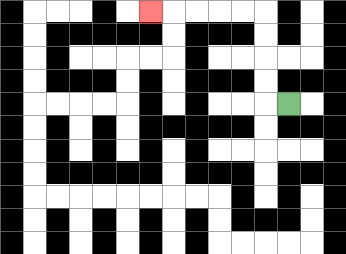{'start': '[12, 4]', 'end': '[6, 0]', 'path_directions': 'L,U,U,U,U,L,L,L,L,L', 'path_coordinates': '[[12, 4], [11, 4], [11, 3], [11, 2], [11, 1], [11, 0], [10, 0], [9, 0], [8, 0], [7, 0], [6, 0]]'}